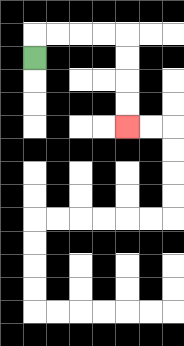{'start': '[1, 2]', 'end': '[5, 5]', 'path_directions': 'U,R,R,R,R,D,D,D,D', 'path_coordinates': '[[1, 2], [1, 1], [2, 1], [3, 1], [4, 1], [5, 1], [5, 2], [5, 3], [5, 4], [5, 5]]'}